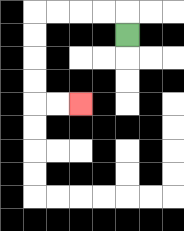{'start': '[5, 1]', 'end': '[3, 4]', 'path_directions': 'U,L,L,L,L,D,D,D,D,R,R', 'path_coordinates': '[[5, 1], [5, 0], [4, 0], [3, 0], [2, 0], [1, 0], [1, 1], [1, 2], [1, 3], [1, 4], [2, 4], [3, 4]]'}